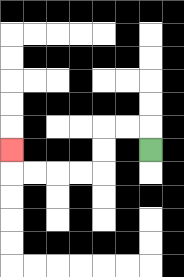{'start': '[6, 6]', 'end': '[0, 6]', 'path_directions': 'U,L,L,D,D,L,L,L,L,U', 'path_coordinates': '[[6, 6], [6, 5], [5, 5], [4, 5], [4, 6], [4, 7], [3, 7], [2, 7], [1, 7], [0, 7], [0, 6]]'}